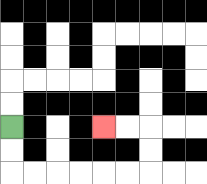{'start': '[0, 5]', 'end': '[4, 5]', 'path_directions': 'D,D,R,R,R,R,R,R,U,U,L,L', 'path_coordinates': '[[0, 5], [0, 6], [0, 7], [1, 7], [2, 7], [3, 7], [4, 7], [5, 7], [6, 7], [6, 6], [6, 5], [5, 5], [4, 5]]'}